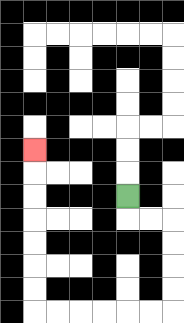{'start': '[5, 8]', 'end': '[1, 6]', 'path_directions': 'D,R,R,D,D,D,D,L,L,L,L,L,L,U,U,U,U,U,U,U', 'path_coordinates': '[[5, 8], [5, 9], [6, 9], [7, 9], [7, 10], [7, 11], [7, 12], [7, 13], [6, 13], [5, 13], [4, 13], [3, 13], [2, 13], [1, 13], [1, 12], [1, 11], [1, 10], [1, 9], [1, 8], [1, 7], [1, 6]]'}